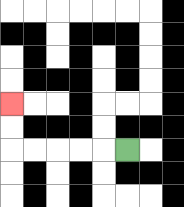{'start': '[5, 6]', 'end': '[0, 4]', 'path_directions': 'L,L,L,L,L,U,U', 'path_coordinates': '[[5, 6], [4, 6], [3, 6], [2, 6], [1, 6], [0, 6], [0, 5], [0, 4]]'}